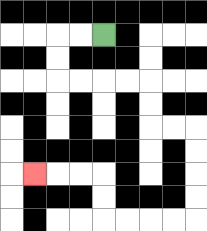{'start': '[4, 1]', 'end': '[1, 7]', 'path_directions': 'L,L,D,D,R,R,R,R,D,D,R,R,D,D,D,D,L,L,L,L,U,U,L,L,L', 'path_coordinates': '[[4, 1], [3, 1], [2, 1], [2, 2], [2, 3], [3, 3], [4, 3], [5, 3], [6, 3], [6, 4], [6, 5], [7, 5], [8, 5], [8, 6], [8, 7], [8, 8], [8, 9], [7, 9], [6, 9], [5, 9], [4, 9], [4, 8], [4, 7], [3, 7], [2, 7], [1, 7]]'}